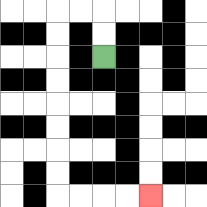{'start': '[4, 2]', 'end': '[6, 8]', 'path_directions': 'U,U,L,L,D,D,D,D,D,D,D,D,R,R,R,R', 'path_coordinates': '[[4, 2], [4, 1], [4, 0], [3, 0], [2, 0], [2, 1], [2, 2], [2, 3], [2, 4], [2, 5], [2, 6], [2, 7], [2, 8], [3, 8], [4, 8], [5, 8], [6, 8]]'}